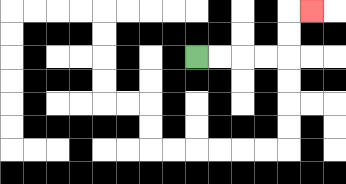{'start': '[8, 2]', 'end': '[13, 0]', 'path_directions': 'R,R,R,R,U,U,R', 'path_coordinates': '[[8, 2], [9, 2], [10, 2], [11, 2], [12, 2], [12, 1], [12, 0], [13, 0]]'}